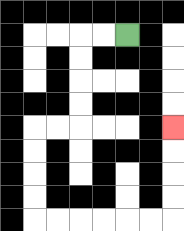{'start': '[5, 1]', 'end': '[7, 5]', 'path_directions': 'L,L,D,D,D,D,L,L,D,D,D,D,R,R,R,R,R,R,U,U,U,U', 'path_coordinates': '[[5, 1], [4, 1], [3, 1], [3, 2], [3, 3], [3, 4], [3, 5], [2, 5], [1, 5], [1, 6], [1, 7], [1, 8], [1, 9], [2, 9], [3, 9], [4, 9], [5, 9], [6, 9], [7, 9], [7, 8], [7, 7], [7, 6], [7, 5]]'}